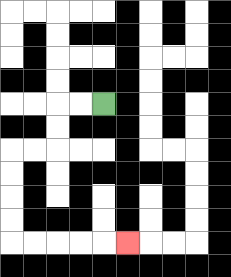{'start': '[4, 4]', 'end': '[5, 10]', 'path_directions': 'L,L,D,D,L,L,D,D,D,D,R,R,R,R,R', 'path_coordinates': '[[4, 4], [3, 4], [2, 4], [2, 5], [2, 6], [1, 6], [0, 6], [0, 7], [0, 8], [0, 9], [0, 10], [1, 10], [2, 10], [3, 10], [4, 10], [5, 10]]'}